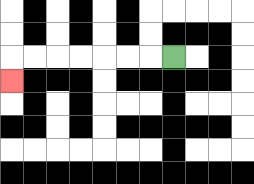{'start': '[7, 2]', 'end': '[0, 3]', 'path_directions': 'L,L,L,L,L,L,L,D', 'path_coordinates': '[[7, 2], [6, 2], [5, 2], [4, 2], [3, 2], [2, 2], [1, 2], [0, 2], [0, 3]]'}